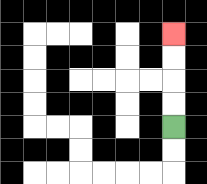{'start': '[7, 5]', 'end': '[7, 1]', 'path_directions': 'U,U,U,U', 'path_coordinates': '[[7, 5], [7, 4], [7, 3], [7, 2], [7, 1]]'}